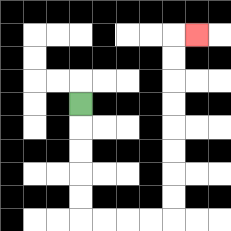{'start': '[3, 4]', 'end': '[8, 1]', 'path_directions': 'D,D,D,D,D,R,R,R,R,U,U,U,U,U,U,U,U,R', 'path_coordinates': '[[3, 4], [3, 5], [3, 6], [3, 7], [3, 8], [3, 9], [4, 9], [5, 9], [6, 9], [7, 9], [7, 8], [7, 7], [7, 6], [7, 5], [7, 4], [7, 3], [7, 2], [7, 1], [8, 1]]'}